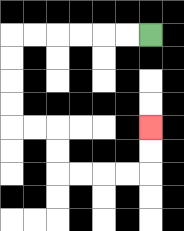{'start': '[6, 1]', 'end': '[6, 5]', 'path_directions': 'L,L,L,L,L,L,D,D,D,D,R,R,D,D,R,R,R,R,U,U', 'path_coordinates': '[[6, 1], [5, 1], [4, 1], [3, 1], [2, 1], [1, 1], [0, 1], [0, 2], [0, 3], [0, 4], [0, 5], [1, 5], [2, 5], [2, 6], [2, 7], [3, 7], [4, 7], [5, 7], [6, 7], [6, 6], [6, 5]]'}